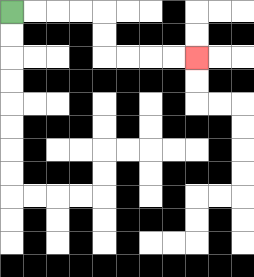{'start': '[0, 0]', 'end': '[8, 2]', 'path_directions': 'R,R,R,R,D,D,R,R,R,R', 'path_coordinates': '[[0, 0], [1, 0], [2, 0], [3, 0], [4, 0], [4, 1], [4, 2], [5, 2], [6, 2], [7, 2], [8, 2]]'}